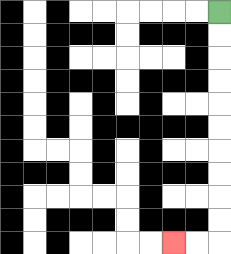{'start': '[9, 0]', 'end': '[7, 10]', 'path_directions': 'D,D,D,D,D,D,D,D,D,D,L,L', 'path_coordinates': '[[9, 0], [9, 1], [9, 2], [9, 3], [9, 4], [9, 5], [9, 6], [9, 7], [9, 8], [9, 9], [9, 10], [8, 10], [7, 10]]'}